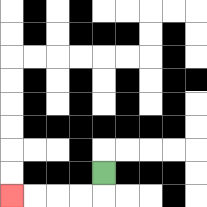{'start': '[4, 7]', 'end': '[0, 8]', 'path_directions': 'D,L,L,L,L', 'path_coordinates': '[[4, 7], [4, 8], [3, 8], [2, 8], [1, 8], [0, 8]]'}